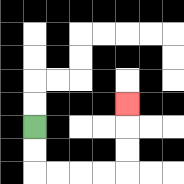{'start': '[1, 5]', 'end': '[5, 4]', 'path_directions': 'D,D,R,R,R,R,U,U,U', 'path_coordinates': '[[1, 5], [1, 6], [1, 7], [2, 7], [3, 7], [4, 7], [5, 7], [5, 6], [5, 5], [5, 4]]'}